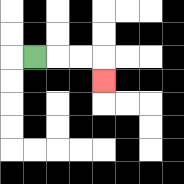{'start': '[1, 2]', 'end': '[4, 3]', 'path_directions': 'R,R,R,D', 'path_coordinates': '[[1, 2], [2, 2], [3, 2], [4, 2], [4, 3]]'}